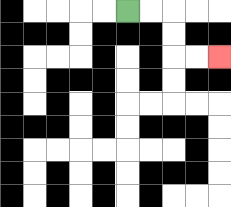{'start': '[5, 0]', 'end': '[9, 2]', 'path_directions': 'R,R,D,D,R,R', 'path_coordinates': '[[5, 0], [6, 0], [7, 0], [7, 1], [7, 2], [8, 2], [9, 2]]'}